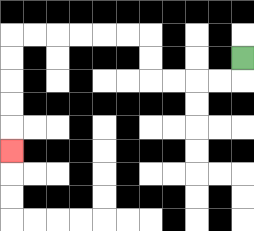{'start': '[10, 2]', 'end': '[0, 6]', 'path_directions': 'D,L,L,L,L,U,U,L,L,L,L,L,L,D,D,D,D,D', 'path_coordinates': '[[10, 2], [10, 3], [9, 3], [8, 3], [7, 3], [6, 3], [6, 2], [6, 1], [5, 1], [4, 1], [3, 1], [2, 1], [1, 1], [0, 1], [0, 2], [0, 3], [0, 4], [0, 5], [0, 6]]'}